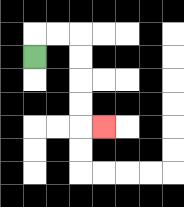{'start': '[1, 2]', 'end': '[4, 5]', 'path_directions': 'U,R,R,D,D,D,D,R', 'path_coordinates': '[[1, 2], [1, 1], [2, 1], [3, 1], [3, 2], [3, 3], [3, 4], [3, 5], [4, 5]]'}